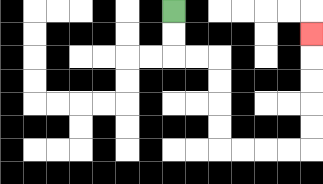{'start': '[7, 0]', 'end': '[13, 1]', 'path_directions': 'D,D,R,R,D,D,D,D,R,R,R,R,U,U,U,U,U', 'path_coordinates': '[[7, 0], [7, 1], [7, 2], [8, 2], [9, 2], [9, 3], [9, 4], [9, 5], [9, 6], [10, 6], [11, 6], [12, 6], [13, 6], [13, 5], [13, 4], [13, 3], [13, 2], [13, 1]]'}